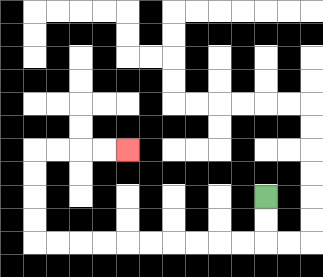{'start': '[11, 8]', 'end': '[5, 6]', 'path_directions': 'D,D,L,L,L,L,L,L,L,L,L,L,U,U,U,U,R,R,R,R', 'path_coordinates': '[[11, 8], [11, 9], [11, 10], [10, 10], [9, 10], [8, 10], [7, 10], [6, 10], [5, 10], [4, 10], [3, 10], [2, 10], [1, 10], [1, 9], [1, 8], [1, 7], [1, 6], [2, 6], [3, 6], [4, 6], [5, 6]]'}